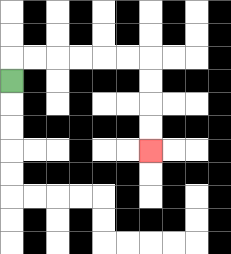{'start': '[0, 3]', 'end': '[6, 6]', 'path_directions': 'U,R,R,R,R,R,R,D,D,D,D', 'path_coordinates': '[[0, 3], [0, 2], [1, 2], [2, 2], [3, 2], [4, 2], [5, 2], [6, 2], [6, 3], [6, 4], [6, 5], [6, 6]]'}